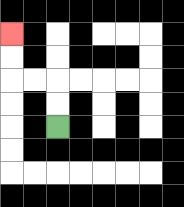{'start': '[2, 5]', 'end': '[0, 1]', 'path_directions': 'U,U,L,L,U,U', 'path_coordinates': '[[2, 5], [2, 4], [2, 3], [1, 3], [0, 3], [0, 2], [0, 1]]'}